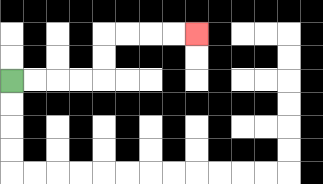{'start': '[0, 3]', 'end': '[8, 1]', 'path_directions': 'R,R,R,R,U,U,R,R,R,R', 'path_coordinates': '[[0, 3], [1, 3], [2, 3], [3, 3], [4, 3], [4, 2], [4, 1], [5, 1], [6, 1], [7, 1], [8, 1]]'}